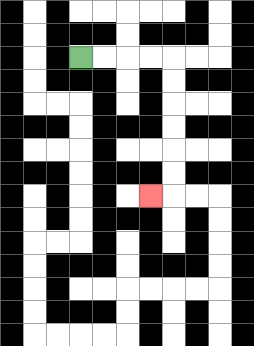{'start': '[3, 2]', 'end': '[6, 8]', 'path_directions': 'R,R,R,R,D,D,D,D,D,D,L', 'path_coordinates': '[[3, 2], [4, 2], [5, 2], [6, 2], [7, 2], [7, 3], [7, 4], [7, 5], [7, 6], [7, 7], [7, 8], [6, 8]]'}